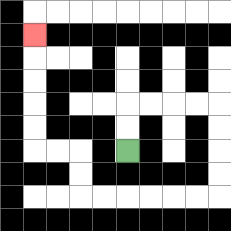{'start': '[5, 6]', 'end': '[1, 1]', 'path_directions': 'U,U,R,R,R,R,D,D,D,D,L,L,L,L,L,L,U,U,L,L,U,U,U,U,U', 'path_coordinates': '[[5, 6], [5, 5], [5, 4], [6, 4], [7, 4], [8, 4], [9, 4], [9, 5], [9, 6], [9, 7], [9, 8], [8, 8], [7, 8], [6, 8], [5, 8], [4, 8], [3, 8], [3, 7], [3, 6], [2, 6], [1, 6], [1, 5], [1, 4], [1, 3], [1, 2], [1, 1]]'}